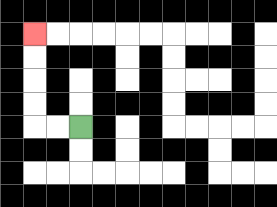{'start': '[3, 5]', 'end': '[1, 1]', 'path_directions': 'L,L,U,U,U,U', 'path_coordinates': '[[3, 5], [2, 5], [1, 5], [1, 4], [1, 3], [1, 2], [1, 1]]'}